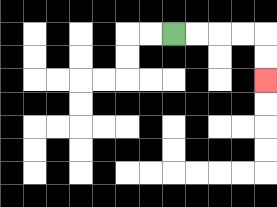{'start': '[7, 1]', 'end': '[11, 3]', 'path_directions': 'R,R,R,R,D,D', 'path_coordinates': '[[7, 1], [8, 1], [9, 1], [10, 1], [11, 1], [11, 2], [11, 3]]'}